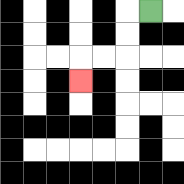{'start': '[6, 0]', 'end': '[3, 3]', 'path_directions': 'L,D,D,L,L,D', 'path_coordinates': '[[6, 0], [5, 0], [5, 1], [5, 2], [4, 2], [3, 2], [3, 3]]'}